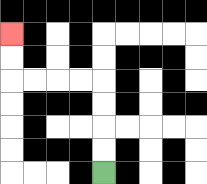{'start': '[4, 7]', 'end': '[0, 1]', 'path_directions': 'U,U,U,U,L,L,L,L,U,U', 'path_coordinates': '[[4, 7], [4, 6], [4, 5], [4, 4], [4, 3], [3, 3], [2, 3], [1, 3], [0, 3], [0, 2], [0, 1]]'}